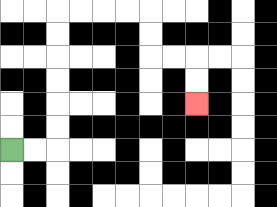{'start': '[0, 6]', 'end': '[8, 4]', 'path_directions': 'R,R,U,U,U,U,U,U,R,R,R,R,D,D,R,R,D,D', 'path_coordinates': '[[0, 6], [1, 6], [2, 6], [2, 5], [2, 4], [2, 3], [2, 2], [2, 1], [2, 0], [3, 0], [4, 0], [5, 0], [6, 0], [6, 1], [6, 2], [7, 2], [8, 2], [8, 3], [8, 4]]'}